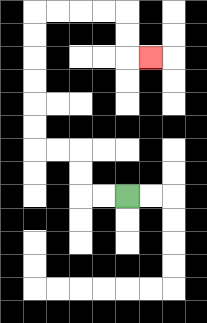{'start': '[5, 8]', 'end': '[6, 2]', 'path_directions': 'L,L,U,U,L,L,U,U,U,U,U,U,R,R,R,R,D,D,R', 'path_coordinates': '[[5, 8], [4, 8], [3, 8], [3, 7], [3, 6], [2, 6], [1, 6], [1, 5], [1, 4], [1, 3], [1, 2], [1, 1], [1, 0], [2, 0], [3, 0], [4, 0], [5, 0], [5, 1], [5, 2], [6, 2]]'}